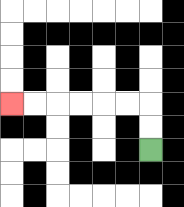{'start': '[6, 6]', 'end': '[0, 4]', 'path_directions': 'U,U,L,L,L,L,L,L', 'path_coordinates': '[[6, 6], [6, 5], [6, 4], [5, 4], [4, 4], [3, 4], [2, 4], [1, 4], [0, 4]]'}